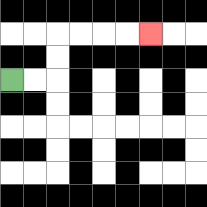{'start': '[0, 3]', 'end': '[6, 1]', 'path_directions': 'R,R,U,U,R,R,R,R', 'path_coordinates': '[[0, 3], [1, 3], [2, 3], [2, 2], [2, 1], [3, 1], [4, 1], [5, 1], [6, 1]]'}